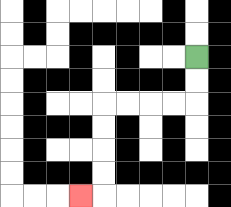{'start': '[8, 2]', 'end': '[3, 8]', 'path_directions': 'D,D,L,L,L,L,D,D,D,D,L', 'path_coordinates': '[[8, 2], [8, 3], [8, 4], [7, 4], [6, 4], [5, 4], [4, 4], [4, 5], [4, 6], [4, 7], [4, 8], [3, 8]]'}